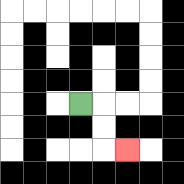{'start': '[3, 4]', 'end': '[5, 6]', 'path_directions': 'R,D,D,R', 'path_coordinates': '[[3, 4], [4, 4], [4, 5], [4, 6], [5, 6]]'}